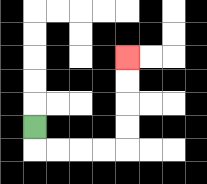{'start': '[1, 5]', 'end': '[5, 2]', 'path_directions': 'D,R,R,R,R,U,U,U,U', 'path_coordinates': '[[1, 5], [1, 6], [2, 6], [3, 6], [4, 6], [5, 6], [5, 5], [5, 4], [5, 3], [5, 2]]'}